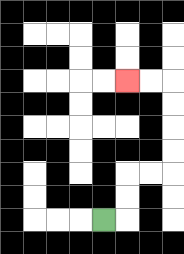{'start': '[4, 9]', 'end': '[5, 3]', 'path_directions': 'R,U,U,R,R,U,U,U,U,L,L', 'path_coordinates': '[[4, 9], [5, 9], [5, 8], [5, 7], [6, 7], [7, 7], [7, 6], [7, 5], [7, 4], [7, 3], [6, 3], [5, 3]]'}